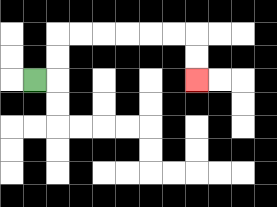{'start': '[1, 3]', 'end': '[8, 3]', 'path_directions': 'R,U,U,R,R,R,R,R,R,D,D', 'path_coordinates': '[[1, 3], [2, 3], [2, 2], [2, 1], [3, 1], [4, 1], [5, 1], [6, 1], [7, 1], [8, 1], [8, 2], [8, 3]]'}